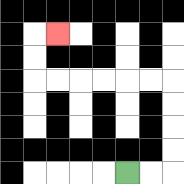{'start': '[5, 7]', 'end': '[2, 1]', 'path_directions': 'R,R,U,U,U,U,L,L,L,L,L,L,U,U,R', 'path_coordinates': '[[5, 7], [6, 7], [7, 7], [7, 6], [7, 5], [7, 4], [7, 3], [6, 3], [5, 3], [4, 3], [3, 3], [2, 3], [1, 3], [1, 2], [1, 1], [2, 1]]'}